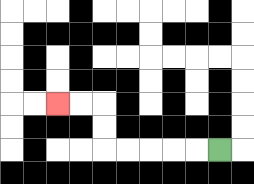{'start': '[9, 6]', 'end': '[2, 4]', 'path_directions': 'L,L,L,L,L,U,U,L,L', 'path_coordinates': '[[9, 6], [8, 6], [7, 6], [6, 6], [5, 6], [4, 6], [4, 5], [4, 4], [3, 4], [2, 4]]'}